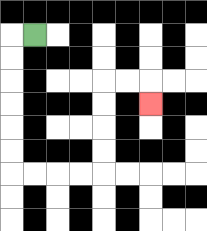{'start': '[1, 1]', 'end': '[6, 4]', 'path_directions': 'L,D,D,D,D,D,D,R,R,R,R,U,U,U,U,R,R,D', 'path_coordinates': '[[1, 1], [0, 1], [0, 2], [0, 3], [0, 4], [0, 5], [0, 6], [0, 7], [1, 7], [2, 7], [3, 7], [4, 7], [4, 6], [4, 5], [4, 4], [4, 3], [5, 3], [6, 3], [6, 4]]'}